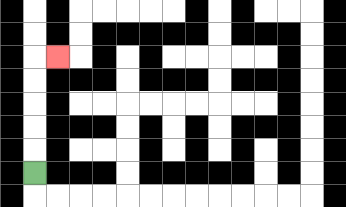{'start': '[1, 7]', 'end': '[2, 2]', 'path_directions': 'U,U,U,U,U,R', 'path_coordinates': '[[1, 7], [1, 6], [1, 5], [1, 4], [1, 3], [1, 2], [2, 2]]'}